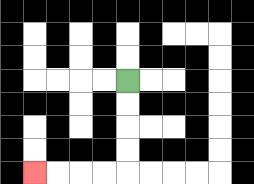{'start': '[5, 3]', 'end': '[1, 7]', 'path_directions': 'D,D,D,D,L,L,L,L', 'path_coordinates': '[[5, 3], [5, 4], [5, 5], [5, 6], [5, 7], [4, 7], [3, 7], [2, 7], [1, 7]]'}